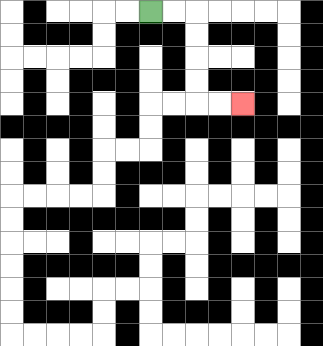{'start': '[6, 0]', 'end': '[10, 4]', 'path_directions': 'R,R,D,D,D,D,R,R', 'path_coordinates': '[[6, 0], [7, 0], [8, 0], [8, 1], [8, 2], [8, 3], [8, 4], [9, 4], [10, 4]]'}